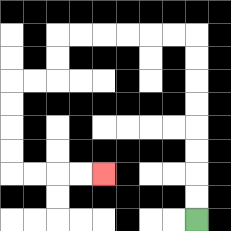{'start': '[8, 9]', 'end': '[4, 7]', 'path_directions': 'U,U,U,U,U,U,U,U,L,L,L,L,L,L,D,D,L,L,D,D,D,D,R,R,R,R', 'path_coordinates': '[[8, 9], [8, 8], [8, 7], [8, 6], [8, 5], [8, 4], [8, 3], [8, 2], [8, 1], [7, 1], [6, 1], [5, 1], [4, 1], [3, 1], [2, 1], [2, 2], [2, 3], [1, 3], [0, 3], [0, 4], [0, 5], [0, 6], [0, 7], [1, 7], [2, 7], [3, 7], [4, 7]]'}